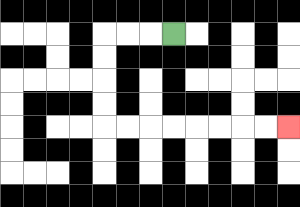{'start': '[7, 1]', 'end': '[12, 5]', 'path_directions': 'L,L,L,D,D,D,D,R,R,R,R,R,R,R,R', 'path_coordinates': '[[7, 1], [6, 1], [5, 1], [4, 1], [4, 2], [4, 3], [4, 4], [4, 5], [5, 5], [6, 5], [7, 5], [8, 5], [9, 5], [10, 5], [11, 5], [12, 5]]'}